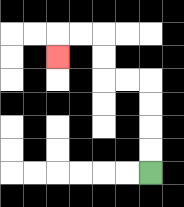{'start': '[6, 7]', 'end': '[2, 2]', 'path_directions': 'U,U,U,U,L,L,U,U,L,L,D', 'path_coordinates': '[[6, 7], [6, 6], [6, 5], [6, 4], [6, 3], [5, 3], [4, 3], [4, 2], [4, 1], [3, 1], [2, 1], [2, 2]]'}